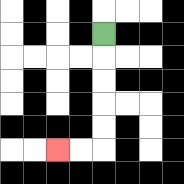{'start': '[4, 1]', 'end': '[2, 6]', 'path_directions': 'D,D,D,D,D,L,L', 'path_coordinates': '[[4, 1], [4, 2], [4, 3], [4, 4], [4, 5], [4, 6], [3, 6], [2, 6]]'}